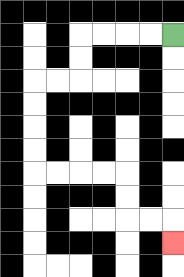{'start': '[7, 1]', 'end': '[7, 10]', 'path_directions': 'L,L,L,L,D,D,L,L,D,D,D,D,R,R,R,R,D,D,R,R,D', 'path_coordinates': '[[7, 1], [6, 1], [5, 1], [4, 1], [3, 1], [3, 2], [3, 3], [2, 3], [1, 3], [1, 4], [1, 5], [1, 6], [1, 7], [2, 7], [3, 7], [4, 7], [5, 7], [5, 8], [5, 9], [6, 9], [7, 9], [7, 10]]'}